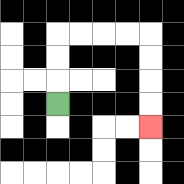{'start': '[2, 4]', 'end': '[6, 5]', 'path_directions': 'U,U,U,R,R,R,R,D,D,D,D', 'path_coordinates': '[[2, 4], [2, 3], [2, 2], [2, 1], [3, 1], [4, 1], [5, 1], [6, 1], [6, 2], [6, 3], [6, 4], [6, 5]]'}